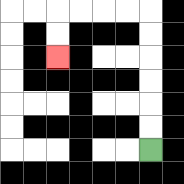{'start': '[6, 6]', 'end': '[2, 2]', 'path_directions': 'U,U,U,U,U,U,L,L,L,L,D,D', 'path_coordinates': '[[6, 6], [6, 5], [6, 4], [6, 3], [6, 2], [6, 1], [6, 0], [5, 0], [4, 0], [3, 0], [2, 0], [2, 1], [2, 2]]'}